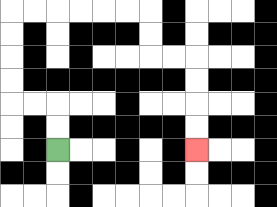{'start': '[2, 6]', 'end': '[8, 6]', 'path_directions': 'U,U,L,L,U,U,U,U,R,R,R,R,R,R,D,D,R,R,D,D,D,D', 'path_coordinates': '[[2, 6], [2, 5], [2, 4], [1, 4], [0, 4], [0, 3], [0, 2], [0, 1], [0, 0], [1, 0], [2, 0], [3, 0], [4, 0], [5, 0], [6, 0], [6, 1], [6, 2], [7, 2], [8, 2], [8, 3], [8, 4], [8, 5], [8, 6]]'}